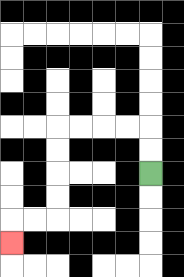{'start': '[6, 7]', 'end': '[0, 10]', 'path_directions': 'U,U,L,L,L,L,D,D,D,D,L,L,D', 'path_coordinates': '[[6, 7], [6, 6], [6, 5], [5, 5], [4, 5], [3, 5], [2, 5], [2, 6], [2, 7], [2, 8], [2, 9], [1, 9], [0, 9], [0, 10]]'}